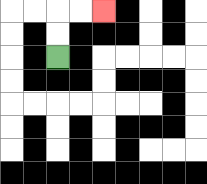{'start': '[2, 2]', 'end': '[4, 0]', 'path_directions': 'U,U,R,R', 'path_coordinates': '[[2, 2], [2, 1], [2, 0], [3, 0], [4, 0]]'}